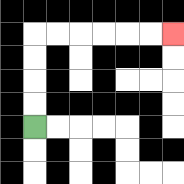{'start': '[1, 5]', 'end': '[7, 1]', 'path_directions': 'U,U,U,U,R,R,R,R,R,R', 'path_coordinates': '[[1, 5], [1, 4], [1, 3], [1, 2], [1, 1], [2, 1], [3, 1], [4, 1], [5, 1], [6, 1], [7, 1]]'}